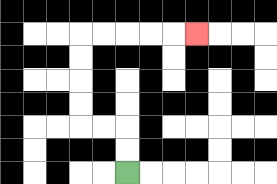{'start': '[5, 7]', 'end': '[8, 1]', 'path_directions': 'U,U,L,L,U,U,U,U,R,R,R,R,R', 'path_coordinates': '[[5, 7], [5, 6], [5, 5], [4, 5], [3, 5], [3, 4], [3, 3], [3, 2], [3, 1], [4, 1], [5, 1], [6, 1], [7, 1], [8, 1]]'}